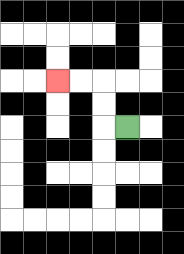{'start': '[5, 5]', 'end': '[2, 3]', 'path_directions': 'L,U,U,L,L', 'path_coordinates': '[[5, 5], [4, 5], [4, 4], [4, 3], [3, 3], [2, 3]]'}